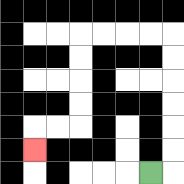{'start': '[6, 7]', 'end': '[1, 6]', 'path_directions': 'R,U,U,U,U,U,U,L,L,L,L,D,D,D,D,L,L,D', 'path_coordinates': '[[6, 7], [7, 7], [7, 6], [7, 5], [7, 4], [7, 3], [7, 2], [7, 1], [6, 1], [5, 1], [4, 1], [3, 1], [3, 2], [3, 3], [3, 4], [3, 5], [2, 5], [1, 5], [1, 6]]'}